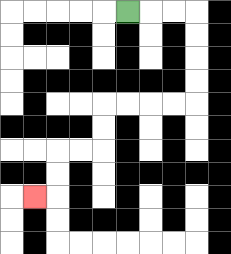{'start': '[5, 0]', 'end': '[1, 8]', 'path_directions': 'R,R,R,D,D,D,D,L,L,L,L,D,D,L,L,D,D,L', 'path_coordinates': '[[5, 0], [6, 0], [7, 0], [8, 0], [8, 1], [8, 2], [8, 3], [8, 4], [7, 4], [6, 4], [5, 4], [4, 4], [4, 5], [4, 6], [3, 6], [2, 6], [2, 7], [2, 8], [1, 8]]'}